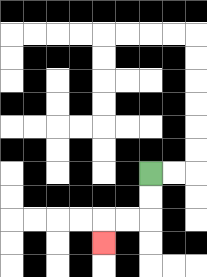{'start': '[6, 7]', 'end': '[4, 10]', 'path_directions': 'D,D,L,L,D', 'path_coordinates': '[[6, 7], [6, 8], [6, 9], [5, 9], [4, 9], [4, 10]]'}